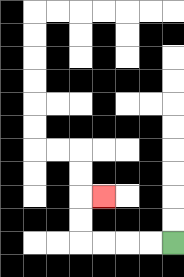{'start': '[7, 10]', 'end': '[4, 8]', 'path_directions': 'L,L,L,L,U,U,R', 'path_coordinates': '[[7, 10], [6, 10], [5, 10], [4, 10], [3, 10], [3, 9], [3, 8], [4, 8]]'}